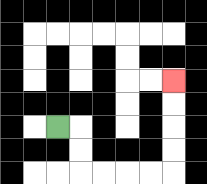{'start': '[2, 5]', 'end': '[7, 3]', 'path_directions': 'R,D,D,R,R,R,R,U,U,U,U', 'path_coordinates': '[[2, 5], [3, 5], [3, 6], [3, 7], [4, 7], [5, 7], [6, 7], [7, 7], [7, 6], [7, 5], [7, 4], [7, 3]]'}